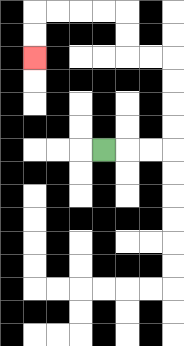{'start': '[4, 6]', 'end': '[1, 2]', 'path_directions': 'R,R,R,U,U,U,U,L,L,U,U,L,L,L,L,D,D', 'path_coordinates': '[[4, 6], [5, 6], [6, 6], [7, 6], [7, 5], [7, 4], [7, 3], [7, 2], [6, 2], [5, 2], [5, 1], [5, 0], [4, 0], [3, 0], [2, 0], [1, 0], [1, 1], [1, 2]]'}